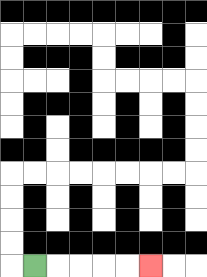{'start': '[1, 11]', 'end': '[6, 11]', 'path_directions': 'R,R,R,R,R', 'path_coordinates': '[[1, 11], [2, 11], [3, 11], [4, 11], [5, 11], [6, 11]]'}